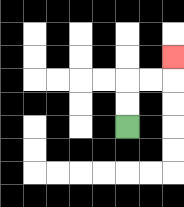{'start': '[5, 5]', 'end': '[7, 2]', 'path_directions': 'U,U,R,R,U', 'path_coordinates': '[[5, 5], [5, 4], [5, 3], [6, 3], [7, 3], [7, 2]]'}